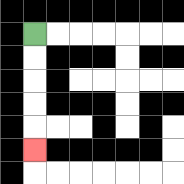{'start': '[1, 1]', 'end': '[1, 6]', 'path_directions': 'D,D,D,D,D', 'path_coordinates': '[[1, 1], [1, 2], [1, 3], [1, 4], [1, 5], [1, 6]]'}